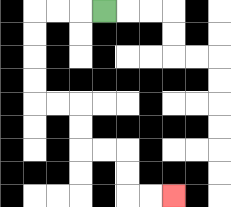{'start': '[4, 0]', 'end': '[7, 8]', 'path_directions': 'L,L,L,D,D,D,D,R,R,D,D,R,R,D,D,R,R', 'path_coordinates': '[[4, 0], [3, 0], [2, 0], [1, 0], [1, 1], [1, 2], [1, 3], [1, 4], [2, 4], [3, 4], [3, 5], [3, 6], [4, 6], [5, 6], [5, 7], [5, 8], [6, 8], [7, 8]]'}